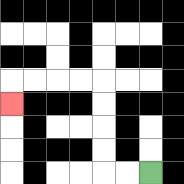{'start': '[6, 7]', 'end': '[0, 4]', 'path_directions': 'L,L,U,U,U,U,L,L,L,L,D', 'path_coordinates': '[[6, 7], [5, 7], [4, 7], [4, 6], [4, 5], [4, 4], [4, 3], [3, 3], [2, 3], [1, 3], [0, 3], [0, 4]]'}